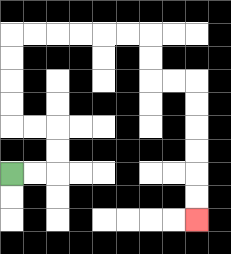{'start': '[0, 7]', 'end': '[8, 9]', 'path_directions': 'R,R,U,U,L,L,U,U,U,U,R,R,R,R,R,R,D,D,R,R,D,D,D,D,D,D', 'path_coordinates': '[[0, 7], [1, 7], [2, 7], [2, 6], [2, 5], [1, 5], [0, 5], [0, 4], [0, 3], [0, 2], [0, 1], [1, 1], [2, 1], [3, 1], [4, 1], [5, 1], [6, 1], [6, 2], [6, 3], [7, 3], [8, 3], [8, 4], [8, 5], [8, 6], [8, 7], [8, 8], [8, 9]]'}